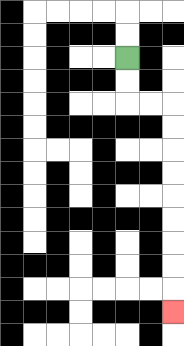{'start': '[5, 2]', 'end': '[7, 13]', 'path_directions': 'D,D,R,R,D,D,D,D,D,D,D,D,D', 'path_coordinates': '[[5, 2], [5, 3], [5, 4], [6, 4], [7, 4], [7, 5], [7, 6], [7, 7], [7, 8], [7, 9], [7, 10], [7, 11], [7, 12], [7, 13]]'}